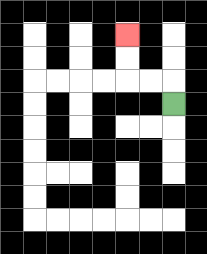{'start': '[7, 4]', 'end': '[5, 1]', 'path_directions': 'U,L,L,U,U', 'path_coordinates': '[[7, 4], [7, 3], [6, 3], [5, 3], [5, 2], [5, 1]]'}